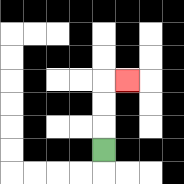{'start': '[4, 6]', 'end': '[5, 3]', 'path_directions': 'U,U,U,R', 'path_coordinates': '[[4, 6], [4, 5], [4, 4], [4, 3], [5, 3]]'}